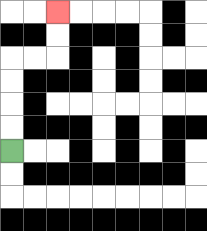{'start': '[0, 6]', 'end': '[2, 0]', 'path_directions': 'U,U,U,U,R,R,U,U', 'path_coordinates': '[[0, 6], [0, 5], [0, 4], [0, 3], [0, 2], [1, 2], [2, 2], [2, 1], [2, 0]]'}